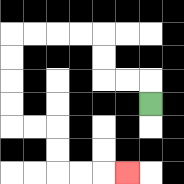{'start': '[6, 4]', 'end': '[5, 7]', 'path_directions': 'U,L,L,U,U,L,L,L,L,D,D,D,D,R,R,D,D,R,R,R', 'path_coordinates': '[[6, 4], [6, 3], [5, 3], [4, 3], [4, 2], [4, 1], [3, 1], [2, 1], [1, 1], [0, 1], [0, 2], [0, 3], [0, 4], [0, 5], [1, 5], [2, 5], [2, 6], [2, 7], [3, 7], [4, 7], [5, 7]]'}